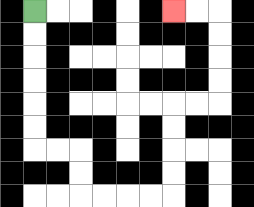{'start': '[1, 0]', 'end': '[7, 0]', 'path_directions': 'D,D,D,D,D,D,R,R,D,D,R,R,R,R,U,U,U,U,R,R,U,U,U,U,L,L', 'path_coordinates': '[[1, 0], [1, 1], [1, 2], [1, 3], [1, 4], [1, 5], [1, 6], [2, 6], [3, 6], [3, 7], [3, 8], [4, 8], [5, 8], [6, 8], [7, 8], [7, 7], [7, 6], [7, 5], [7, 4], [8, 4], [9, 4], [9, 3], [9, 2], [9, 1], [9, 0], [8, 0], [7, 0]]'}